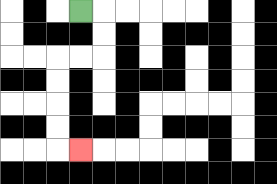{'start': '[3, 0]', 'end': '[3, 6]', 'path_directions': 'R,D,D,L,L,D,D,D,D,R', 'path_coordinates': '[[3, 0], [4, 0], [4, 1], [4, 2], [3, 2], [2, 2], [2, 3], [2, 4], [2, 5], [2, 6], [3, 6]]'}